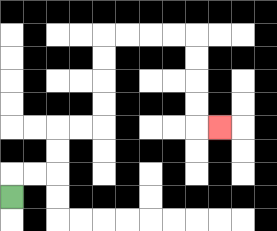{'start': '[0, 8]', 'end': '[9, 5]', 'path_directions': 'U,R,R,U,U,R,R,U,U,U,U,R,R,R,R,D,D,D,D,R', 'path_coordinates': '[[0, 8], [0, 7], [1, 7], [2, 7], [2, 6], [2, 5], [3, 5], [4, 5], [4, 4], [4, 3], [4, 2], [4, 1], [5, 1], [6, 1], [7, 1], [8, 1], [8, 2], [8, 3], [8, 4], [8, 5], [9, 5]]'}